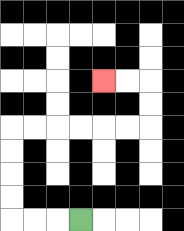{'start': '[3, 9]', 'end': '[4, 3]', 'path_directions': 'L,L,L,U,U,U,U,R,R,R,R,R,R,U,U,L,L', 'path_coordinates': '[[3, 9], [2, 9], [1, 9], [0, 9], [0, 8], [0, 7], [0, 6], [0, 5], [1, 5], [2, 5], [3, 5], [4, 5], [5, 5], [6, 5], [6, 4], [6, 3], [5, 3], [4, 3]]'}